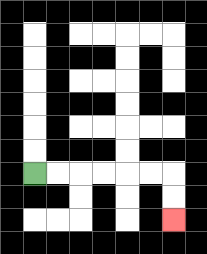{'start': '[1, 7]', 'end': '[7, 9]', 'path_directions': 'R,R,R,R,R,R,D,D', 'path_coordinates': '[[1, 7], [2, 7], [3, 7], [4, 7], [5, 7], [6, 7], [7, 7], [7, 8], [7, 9]]'}